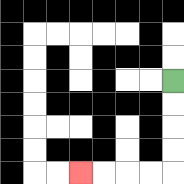{'start': '[7, 3]', 'end': '[3, 7]', 'path_directions': 'D,D,D,D,L,L,L,L', 'path_coordinates': '[[7, 3], [7, 4], [7, 5], [7, 6], [7, 7], [6, 7], [5, 7], [4, 7], [3, 7]]'}